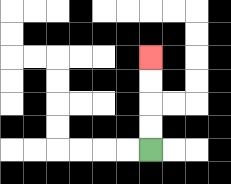{'start': '[6, 6]', 'end': '[6, 2]', 'path_directions': 'U,U,U,U', 'path_coordinates': '[[6, 6], [6, 5], [6, 4], [6, 3], [6, 2]]'}